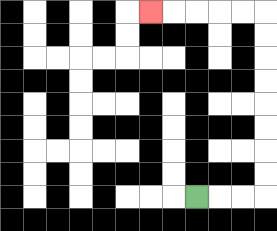{'start': '[8, 8]', 'end': '[6, 0]', 'path_directions': 'R,R,R,U,U,U,U,U,U,U,U,L,L,L,L,L', 'path_coordinates': '[[8, 8], [9, 8], [10, 8], [11, 8], [11, 7], [11, 6], [11, 5], [11, 4], [11, 3], [11, 2], [11, 1], [11, 0], [10, 0], [9, 0], [8, 0], [7, 0], [6, 0]]'}